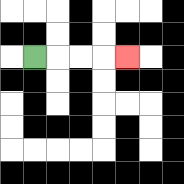{'start': '[1, 2]', 'end': '[5, 2]', 'path_directions': 'R,R,R,R', 'path_coordinates': '[[1, 2], [2, 2], [3, 2], [4, 2], [5, 2]]'}